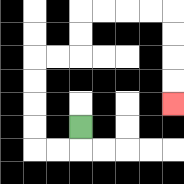{'start': '[3, 5]', 'end': '[7, 4]', 'path_directions': 'D,L,L,U,U,U,U,R,R,U,U,R,R,R,R,D,D,D,D', 'path_coordinates': '[[3, 5], [3, 6], [2, 6], [1, 6], [1, 5], [1, 4], [1, 3], [1, 2], [2, 2], [3, 2], [3, 1], [3, 0], [4, 0], [5, 0], [6, 0], [7, 0], [7, 1], [7, 2], [7, 3], [7, 4]]'}